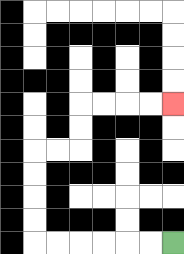{'start': '[7, 10]', 'end': '[7, 4]', 'path_directions': 'L,L,L,L,L,L,U,U,U,U,R,R,U,U,R,R,R,R', 'path_coordinates': '[[7, 10], [6, 10], [5, 10], [4, 10], [3, 10], [2, 10], [1, 10], [1, 9], [1, 8], [1, 7], [1, 6], [2, 6], [3, 6], [3, 5], [3, 4], [4, 4], [5, 4], [6, 4], [7, 4]]'}